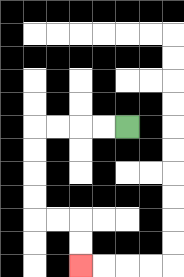{'start': '[5, 5]', 'end': '[3, 11]', 'path_directions': 'L,L,L,L,D,D,D,D,R,R,D,D', 'path_coordinates': '[[5, 5], [4, 5], [3, 5], [2, 5], [1, 5], [1, 6], [1, 7], [1, 8], [1, 9], [2, 9], [3, 9], [3, 10], [3, 11]]'}